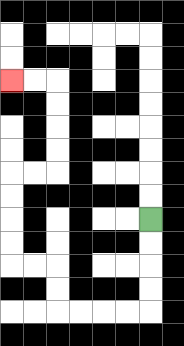{'start': '[6, 9]', 'end': '[0, 3]', 'path_directions': 'D,D,D,D,L,L,L,L,U,U,L,L,U,U,U,U,R,R,U,U,U,U,L,L', 'path_coordinates': '[[6, 9], [6, 10], [6, 11], [6, 12], [6, 13], [5, 13], [4, 13], [3, 13], [2, 13], [2, 12], [2, 11], [1, 11], [0, 11], [0, 10], [0, 9], [0, 8], [0, 7], [1, 7], [2, 7], [2, 6], [2, 5], [2, 4], [2, 3], [1, 3], [0, 3]]'}